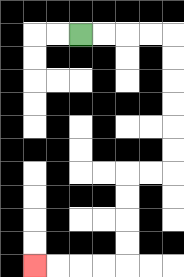{'start': '[3, 1]', 'end': '[1, 11]', 'path_directions': 'R,R,R,R,D,D,D,D,D,D,L,L,D,D,D,D,L,L,L,L', 'path_coordinates': '[[3, 1], [4, 1], [5, 1], [6, 1], [7, 1], [7, 2], [7, 3], [7, 4], [7, 5], [7, 6], [7, 7], [6, 7], [5, 7], [5, 8], [5, 9], [5, 10], [5, 11], [4, 11], [3, 11], [2, 11], [1, 11]]'}